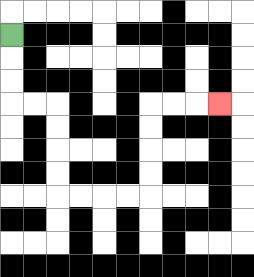{'start': '[0, 1]', 'end': '[9, 4]', 'path_directions': 'D,D,D,R,R,D,D,D,D,R,R,R,R,U,U,U,U,R,R,R', 'path_coordinates': '[[0, 1], [0, 2], [0, 3], [0, 4], [1, 4], [2, 4], [2, 5], [2, 6], [2, 7], [2, 8], [3, 8], [4, 8], [5, 8], [6, 8], [6, 7], [6, 6], [6, 5], [6, 4], [7, 4], [8, 4], [9, 4]]'}